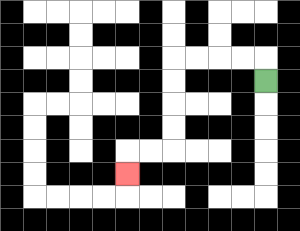{'start': '[11, 3]', 'end': '[5, 7]', 'path_directions': 'U,L,L,L,L,D,D,D,D,L,L,D', 'path_coordinates': '[[11, 3], [11, 2], [10, 2], [9, 2], [8, 2], [7, 2], [7, 3], [7, 4], [7, 5], [7, 6], [6, 6], [5, 6], [5, 7]]'}